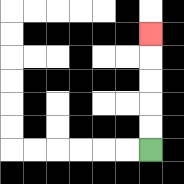{'start': '[6, 6]', 'end': '[6, 1]', 'path_directions': 'U,U,U,U,U', 'path_coordinates': '[[6, 6], [6, 5], [6, 4], [6, 3], [6, 2], [6, 1]]'}